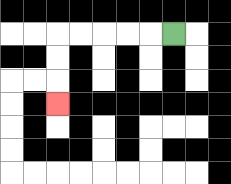{'start': '[7, 1]', 'end': '[2, 4]', 'path_directions': 'L,L,L,L,L,D,D,D', 'path_coordinates': '[[7, 1], [6, 1], [5, 1], [4, 1], [3, 1], [2, 1], [2, 2], [2, 3], [2, 4]]'}